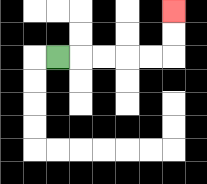{'start': '[2, 2]', 'end': '[7, 0]', 'path_directions': 'R,R,R,R,R,U,U', 'path_coordinates': '[[2, 2], [3, 2], [4, 2], [5, 2], [6, 2], [7, 2], [7, 1], [7, 0]]'}